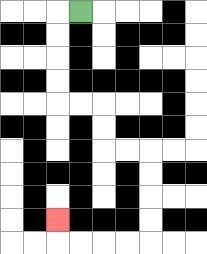{'start': '[3, 0]', 'end': '[2, 9]', 'path_directions': 'L,D,D,D,D,R,R,D,D,R,R,D,D,D,D,L,L,L,L,U', 'path_coordinates': '[[3, 0], [2, 0], [2, 1], [2, 2], [2, 3], [2, 4], [3, 4], [4, 4], [4, 5], [4, 6], [5, 6], [6, 6], [6, 7], [6, 8], [6, 9], [6, 10], [5, 10], [4, 10], [3, 10], [2, 10], [2, 9]]'}